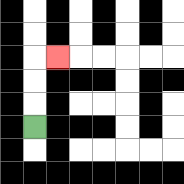{'start': '[1, 5]', 'end': '[2, 2]', 'path_directions': 'U,U,U,R', 'path_coordinates': '[[1, 5], [1, 4], [1, 3], [1, 2], [2, 2]]'}